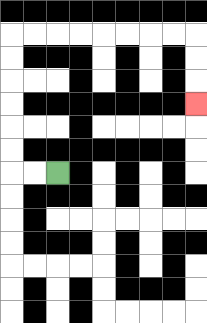{'start': '[2, 7]', 'end': '[8, 4]', 'path_directions': 'L,L,U,U,U,U,U,U,R,R,R,R,R,R,R,R,D,D,D', 'path_coordinates': '[[2, 7], [1, 7], [0, 7], [0, 6], [0, 5], [0, 4], [0, 3], [0, 2], [0, 1], [1, 1], [2, 1], [3, 1], [4, 1], [5, 1], [6, 1], [7, 1], [8, 1], [8, 2], [8, 3], [8, 4]]'}